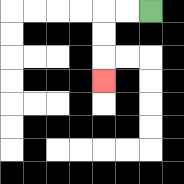{'start': '[6, 0]', 'end': '[4, 3]', 'path_directions': 'L,L,D,D,D', 'path_coordinates': '[[6, 0], [5, 0], [4, 0], [4, 1], [4, 2], [4, 3]]'}